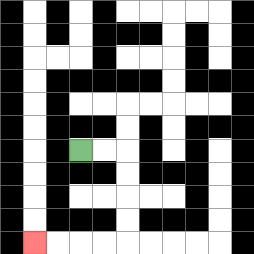{'start': '[3, 6]', 'end': '[1, 10]', 'path_directions': 'R,R,D,D,D,D,L,L,L,L', 'path_coordinates': '[[3, 6], [4, 6], [5, 6], [5, 7], [5, 8], [5, 9], [5, 10], [4, 10], [3, 10], [2, 10], [1, 10]]'}